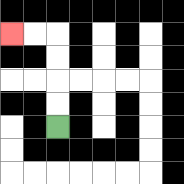{'start': '[2, 5]', 'end': '[0, 1]', 'path_directions': 'U,U,U,U,L,L', 'path_coordinates': '[[2, 5], [2, 4], [2, 3], [2, 2], [2, 1], [1, 1], [0, 1]]'}